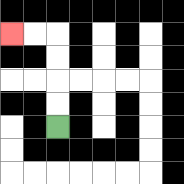{'start': '[2, 5]', 'end': '[0, 1]', 'path_directions': 'U,U,U,U,L,L', 'path_coordinates': '[[2, 5], [2, 4], [2, 3], [2, 2], [2, 1], [1, 1], [0, 1]]'}